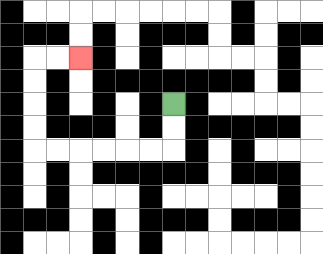{'start': '[7, 4]', 'end': '[3, 2]', 'path_directions': 'D,D,L,L,L,L,L,L,U,U,U,U,R,R', 'path_coordinates': '[[7, 4], [7, 5], [7, 6], [6, 6], [5, 6], [4, 6], [3, 6], [2, 6], [1, 6], [1, 5], [1, 4], [1, 3], [1, 2], [2, 2], [3, 2]]'}